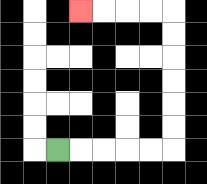{'start': '[2, 6]', 'end': '[3, 0]', 'path_directions': 'R,R,R,R,R,U,U,U,U,U,U,L,L,L,L', 'path_coordinates': '[[2, 6], [3, 6], [4, 6], [5, 6], [6, 6], [7, 6], [7, 5], [7, 4], [7, 3], [7, 2], [7, 1], [7, 0], [6, 0], [5, 0], [4, 0], [3, 0]]'}